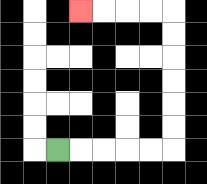{'start': '[2, 6]', 'end': '[3, 0]', 'path_directions': 'R,R,R,R,R,U,U,U,U,U,U,L,L,L,L', 'path_coordinates': '[[2, 6], [3, 6], [4, 6], [5, 6], [6, 6], [7, 6], [7, 5], [7, 4], [7, 3], [7, 2], [7, 1], [7, 0], [6, 0], [5, 0], [4, 0], [3, 0]]'}